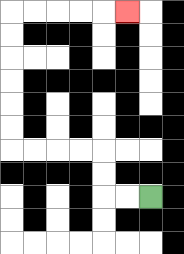{'start': '[6, 8]', 'end': '[5, 0]', 'path_directions': 'L,L,U,U,L,L,L,L,U,U,U,U,U,U,R,R,R,R,R', 'path_coordinates': '[[6, 8], [5, 8], [4, 8], [4, 7], [4, 6], [3, 6], [2, 6], [1, 6], [0, 6], [0, 5], [0, 4], [0, 3], [0, 2], [0, 1], [0, 0], [1, 0], [2, 0], [3, 0], [4, 0], [5, 0]]'}